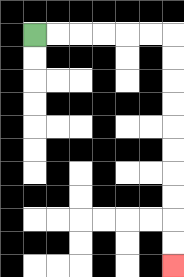{'start': '[1, 1]', 'end': '[7, 11]', 'path_directions': 'R,R,R,R,R,R,D,D,D,D,D,D,D,D,D,D', 'path_coordinates': '[[1, 1], [2, 1], [3, 1], [4, 1], [5, 1], [6, 1], [7, 1], [7, 2], [7, 3], [7, 4], [7, 5], [7, 6], [7, 7], [7, 8], [7, 9], [7, 10], [7, 11]]'}